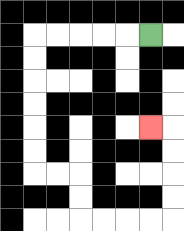{'start': '[6, 1]', 'end': '[6, 5]', 'path_directions': 'L,L,L,L,L,D,D,D,D,D,D,R,R,D,D,R,R,R,R,U,U,U,U,L', 'path_coordinates': '[[6, 1], [5, 1], [4, 1], [3, 1], [2, 1], [1, 1], [1, 2], [1, 3], [1, 4], [1, 5], [1, 6], [1, 7], [2, 7], [3, 7], [3, 8], [3, 9], [4, 9], [5, 9], [6, 9], [7, 9], [7, 8], [7, 7], [7, 6], [7, 5], [6, 5]]'}